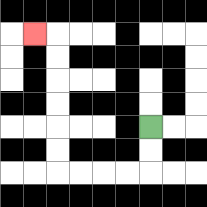{'start': '[6, 5]', 'end': '[1, 1]', 'path_directions': 'D,D,L,L,L,L,U,U,U,U,U,U,L', 'path_coordinates': '[[6, 5], [6, 6], [6, 7], [5, 7], [4, 7], [3, 7], [2, 7], [2, 6], [2, 5], [2, 4], [2, 3], [2, 2], [2, 1], [1, 1]]'}